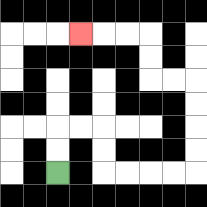{'start': '[2, 7]', 'end': '[3, 1]', 'path_directions': 'U,U,R,R,D,D,R,R,R,R,U,U,U,U,L,L,U,U,L,L,L', 'path_coordinates': '[[2, 7], [2, 6], [2, 5], [3, 5], [4, 5], [4, 6], [4, 7], [5, 7], [6, 7], [7, 7], [8, 7], [8, 6], [8, 5], [8, 4], [8, 3], [7, 3], [6, 3], [6, 2], [6, 1], [5, 1], [4, 1], [3, 1]]'}